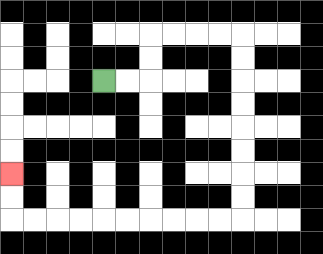{'start': '[4, 3]', 'end': '[0, 7]', 'path_directions': 'R,R,U,U,R,R,R,R,D,D,D,D,D,D,D,D,L,L,L,L,L,L,L,L,L,L,U,U', 'path_coordinates': '[[4, 3], [5, 3], [6, 3], [6, 2], [6, 1], [7, 1], [8, 1], [9, 1], [10, 1], [10, 2], [10, 3], [10, 4], [10, 5], [10, 6], [10, 7], [10, 8], [10, 9], [9, 9], [8, 9], [7, 9], [6, 9], [5, 9], [4, 9], [3, 9], [2, 9], [1, 9], [0, 9], [0, 8], [0, 7]]'}